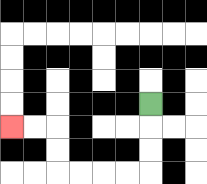{'start': '[6, 4]', 'end': '[0, 5]', 'path_directions': 'D,D,D,L,L,L,L,U,U,L,L', 'path_coordinates': '[[6, 4], [6, 5], [6, 6], [6, 7], [5, 7], [4, 7], [3, 7], [2, 7], [2, 6], [2, 5], [1, 5], [0, 5]]'}